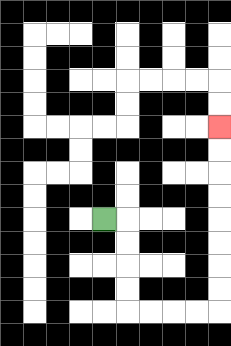{'start': '[4, 9]', 'end': '[9, 5]', 'path_directions': 'R,D,D,D,D,R,R,R,R,U,U,U,U,U,U,U,U', 'path_coordinates': '[[4, 9], [5, 9], [5, 10], [5, 11], [5, 12], [5, 13], [6, 13], [7, 13], [8, 13], [9, 13], [9, 12], [9, 11], [9, 10], [9, 9], [9, 8], [9, 7], [9, 6], [9, 5]]'}